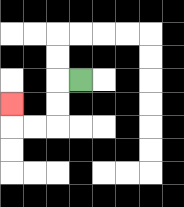{'start': '[3, 3]', 'end': '[0, 4]', 'path_directions': 'L,D,D,L,L,U', 'path_coordinates': '[[3, 3], [2, 3], [2, 4], [2, 5], [1, 5], [0, 5], [0, 4]]'}